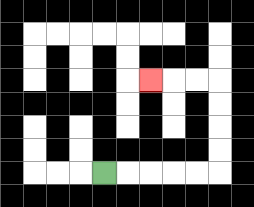{'start': '[4, 7]', 'end': '[6, 3]', 'path_directions': 'R,R,R,R,R,U,U,U,U,L,L,L', 'path_coordinates': '[[4, 7], [5, 7], [6, 7], [7, 7], [8, 7], [9, 7], [9, 6], [9, 5], [9, 4], [9, 3], [8, 3], [7, 3], [6, 3]]'}